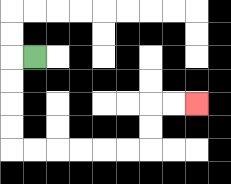{'start': '[1, 2]', 'end': '[8, 4]', 'path_directions': 'L,D,D,D,D,R,R,R,R,R,R,U,U,R,R', 'path_coordinates': '[[1, 2], [0, 2], [0, 3], [0, 4], [0, 5], [0, 6], [1, 6], [2, 6], [3, 6], [4, 6], [5, 6], [6, 6], [6, 5], [6, 4], [7, 4], [8, 4]]'}